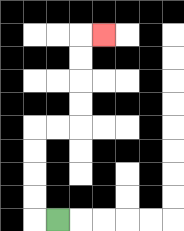{'start': '[2, 9]', 'end': '[4, 1]', 'path_directions': 'L,U,U,U,U,R,R,U,U,U,U,R', 'path_coordinates': '[[2, 9], [1, 9], [1, 8], [1, 7], [1, 6], [1, 5], [2, 5], [3, 5], [3, 4], [3, 3], [3, 2], [3, 1], [4, 1]]'}